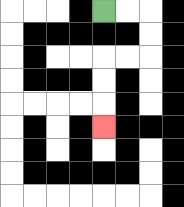{'start': '[4, 0]', 'end': '[4, 5]', 'path_directions': 'R,R,D,D,L,L,D,D,D', 'path_coordinates': '[[4, 0], [5, 0], [6, 0], [6, 1], [6, 2], [5, 2], [4, 2], [4, 3], [4, 4], [4, 5]]'}